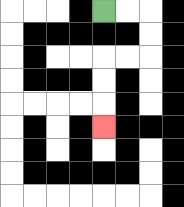{'start': '[4, 0]', 'end': '[4, 5]', 'path_directions': 'R,R,D,D,L,L,D,D,D', 'path_coordinates': '[[4, 0], [5, 0], [6, 0], [6, 1], [6, 2], [5, 2], [4, 2], [4, 3], [4, 4], [4, 5]]'}